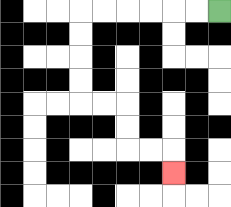{'start': '[9, 0]', 'end': '[7, 7]', 'path_directions': 'L,L,L,L,L,L,D,D,D,D,R,R,D,D,R,R,D', 'path_coordinates': '[[9, 0], [8, 0], [7, 0], [6, 0], [5, 0], [4, 0], [3, 0], [3, 1], [3, 2], [3, 3], [3, 4], [4, 4], [5, 4], [5, 5], [5, 6], [6, 6], [7, 6], [7, 7]]'}